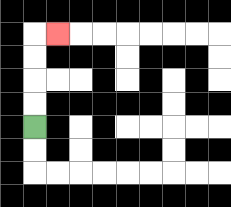{'start': '[1, 5]', 'end': '[2, 1]', 'path_directions': 'U,U,U,U,R', 'path_coordinates': '[[1, 5], [1, 4], [1, 3], [1, 2], [1, 1], [2, 1]]'}